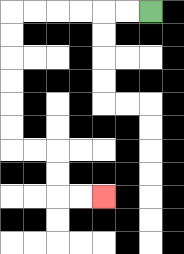{'start': '[6, 0]', 'end': '[4, 8]', 'path_directions': 'L,L,L,L,L,L,D,D,D,D,D,D,R,R,D,D,R,R', 'path_coordinates': '[[6, 0], [5, 0], [4, 0], [3, 0], [2, 0], [1, 0], [0, 0], [0, 1], [0, 2], [0, 3], [0, 4], [0, 5], [0, 6], [1, 6], [2, 6], [2, 7], [2, 8], [3, 8], [4, 8]]'}